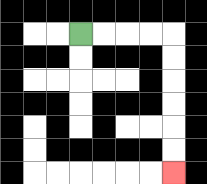{'start': '[3, 1]', 'end': '[7, 7]', 'path_directions': 'R,R,R,R,D,D,D,D,D,D', 'path_coordinates': '[[3, 1], [4, 1], [5, 1], [6, 1], [7, 1], [7, 2], [7, 3], [7, 4], [7, 5], [7, 6], [7, 7]]'}